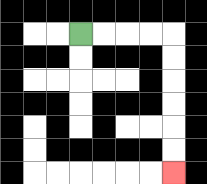{'start': '[3, 1]', 'end': '[7, 7]', 'path_directions': 'R,R,R,R,D,D,D,D,D,D', 'path_coordinates': '[[3, 1], [4, 1], [5, 1], [6, 1], [7, 1], [7, 2], [7, 3], [7, 4], [7, 5], [7, 6], [7, 7]]'}